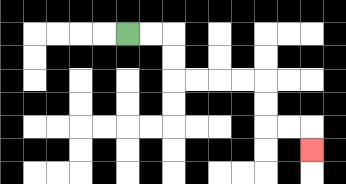{'start': '[5, 1]', 'end': '[13, 6]', 'path_directions': 'R,R,D,D,R,R,R,R,D,D,R,R,D', 'path_coordinates': '[[5, 1], [6, 1], [7, 1], [7, 2], [7, 3], [8, 3], [9, 3], [10, 3], [11, 3], [11, 4], [11, 5], [12, 5], [13, 5], [13, 6]]'}